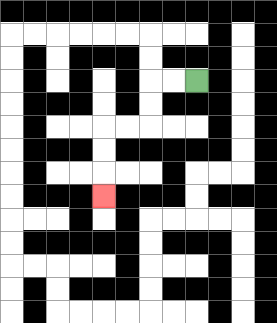{'start': '[8, 3]', 'end': '[4, 8]', 'path_directions': 'L,L,D,D,L,L,D,D,D', 'path_coordinates': '[[8, 3], [7, 3], [6, 3], [6, 4], [6, 5], [5, 5], [4, 5], [4, 6], [4, 7], [4, 8]]'}